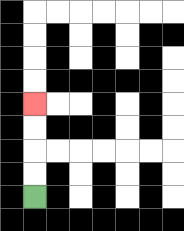{'start': '[1, 8]', 'end': '[1, 4]', 'path_directions': 'U,U,U,U', 'path_coordinates': '[[1, 8], [1, 7], [1, 6], [1, 5], [1, 4]]'}